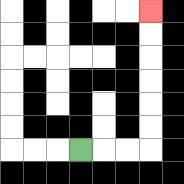{'start': '[3, 6]', 'end': '[6, 0]', 'path_directions': 'R,R,R,U,U,U,U,U,U', 'path_coordinates': '[[3, 6], [4, 6], [5, 6], [6, 6], [6, 5], [6, 4], [6, 3], [6, 2], [6, 1], [6, 0]]'}